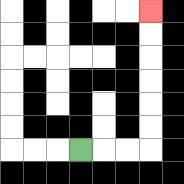{'start': '[3, 6]', 'end': '[6, 0]', 'path_directions': 'R,R,R,U,U,U,U,U,U', 'path_coordinates': '[[3, 6], [4, 6], [5, 6], [6, 6], [6, 5], [6, 4], [6, 3], [6, 2], [6, 1], [6, 0]]'}